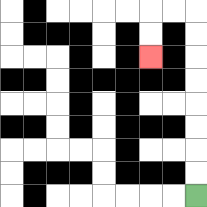{'start': '[8, 8]', 'end': '[6, 2]', 'path_directions': 'U,U,U,U,U,U,U,U,L,L,D,D', 'path_coordinates': '[[8, 8], [8, 7], [8, 6], [8, 5], [8, 4], [8, 3], [8, 2], [8, 1], [8, 0], [7, 0], [6, 0], [6, 1], [6, 2]]'}